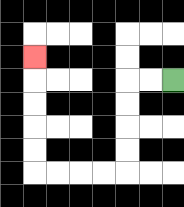{'start': '[7, 3]', 'end': '[1, 2]', 'path_directions': 'L,L,D,D,D,D,L,L,L,L,U,U,U,U,U', 'path_coordinates': '[[7, 3], [6, 3], [5, 3], [5, 4], [5, 5], [5, 6], [5, 7], [4, 7], [3, 7], [2, 7], [1, 7], [1, 6], [1, 5], [1, 4], [1, 3], [1, 2]]'}